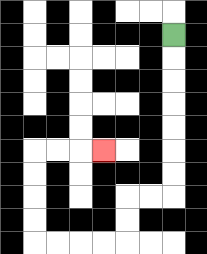{'start': '[7, 1]', 'end': '[4, 6]', 'path_directions': 'D,D,D,D,D,D,D,L,L,D,D,L,L,L,L,U,U,U,U,R,R,R', 'path_coordinates': '[[7, 1], [7, 2], [7, 3], [7, 4], [7, 5], [7, 6], [7, 7], [7, 8], [6, 8], [5, 8], [5, 9], [5, 10], [4, 10], [3, 10], [2, 10], [1, 10], [1, 9], [1, 8], [1, 7], [1, 6], [2, 6], [3, 6], [4, 6]]'}